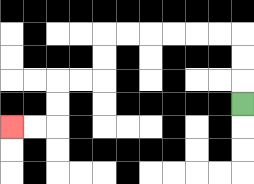{'start': '[10, 4]', 'end': '[0, 5]', 'path_directions': 'U,U,U,L,L,L,L,L,L,D,D,L,L,D,D,L,L', 'path_coordinates': '[[10, 4], [10, 3], [10, 2], [10, 1], [9, 1], [8, 1], [7, 1], [6, 1], [5, 1], [4, 1], [4, 2], [4, 3], [3, 3], [2, 3], [2, 4], [2, 5], [1, 5], [0, 5]]'}